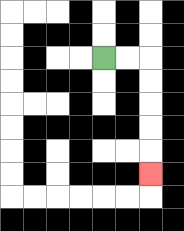{'start': '[4, 2]', 'end': '[6, 7]', 'path_directions': 'R,R,D,D,D,D,D', 'path_coordinates': '[[4, 2], [5, 2], [6, 2], [6, 3], [6, 4], [6, 5], [6, 6], [6, 7]]'}